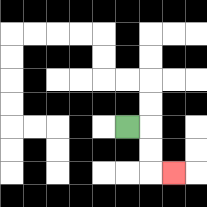{'start': '[5, 5]', 'end': '[7, 7]', 'path_directions': 'R,D,D,R', 'path_coordinates': '[[5, 5], [6, 5], [6, 6], [6, 7], [7, 7]]'}